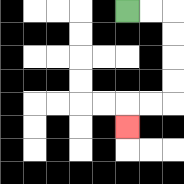{'start': '[5, 0]', 'end': '[5, 5]', 'path_directions': 'R,R,D,D,D,D,L,L,D', 'path_coordinates': '[[5, 0], [6, 0], [7, 0], [7, 1], [7, 2], [7, 3], [7, 4], [6, 4], [5, 4], [5, 5]]'}